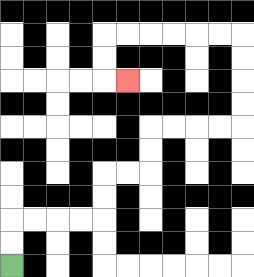{'start': '[0, 11]', 'end': '[5, 3]', 'path_directions': 'U,U,R,R,R,R,U,U,R,R,U,U,R,R,R,R,U,U,U,U,L,L,L,L,L,L,D,D,R', 'path_coordinates': '[[0, 11], [0, 10], [0, 9], [1, 9], [2, 9], [3, 9], [4, 9], [4, 8], [4, 7], [5, 7], [6, 7], [6, 6], [6, 5], [7, 5], [8, 5], [9, 5], [10, 5], [10, 4], [10, 3], [10, 2], [10, 1], [9, 1], [8, 1], [7, 1], [6, 1], [5, 1], [4, 1], [4, 2], [4, 3], [5, 3]]'}